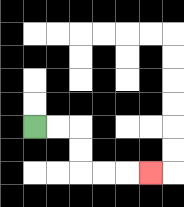{'start': '[1, 5]', 'end': '[6, 7]', 'path_directions': 'R,R,D,D,R,R,R', 'path_coordinates': '[[1, 5], [2, 5], [3, 5], [3, 6], [3, 7], [4, 7], [5, 7], [6, 7]]'}